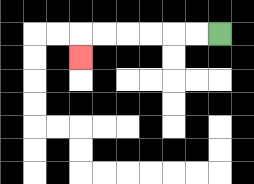{'start': '[9, 1]', 'end': '[3, 2]', 'path_directions': 'L,L,L,L,L,L,D', 'path_coordinates': '[[9, 1], [8, 1], [7, 1], [6, 1], [5, 1], [4, 1], [3, 1], [3, 2]]'}